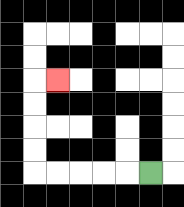{'start': '[6, 7]', 'end': '[2, 3]', 'path_directions': 'L,L,L,L,L,U,U,U,U,R', 'path_coordinates': '[[6, 7], [5, 7], [4, 7], [3, 7], [2, 7], [1, 7], [1, 6], [1, 5], [1, 4], [1, 3], [2, 3]]'}